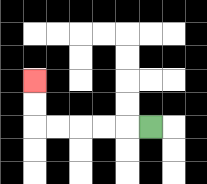{'start': '[6, 5]', 'end': '[1, 3]', 'path_directions': 'L,L,L,L,L,U,U', 'path_coordinates': '[[6, 5], [5, 5], [4, 5], [3, 5], [2, 5], [1, 5], [1, 4], [1, 3]]'}